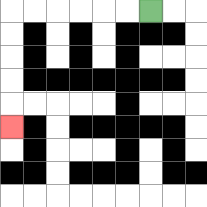{'start': '[6, 0]', 'end': '[0, 5]', 'path_directions': 'L,L,L,L,L,L,D,D,D,D,D', 'path_coordinates': '[[6, 0], [5, 0], [4, 0], [3, 0], [2, 0], [1, 0], [0, 0], [0, 1], [0, 2], [0, 3], [0, 4], [0, 5]]'}